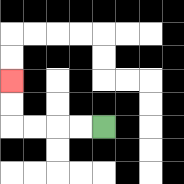{'start': '[4, 5]', 'end': '[0, 3]', 'path_directions': 'L,L,L,L,U,U', 'path_coordinates': '[[4, 5], [3, 5], [2, 5], [1, 5], [0, 5], [0, 4], [0, 3]]'}